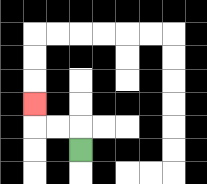{'start': '[3, 6]', 'end': '[1, 4]', 'path_directions': 'U,L,L,U', 'path_coordinates': '[[3, 6], [3, 5], [2, 5], [1, 5], [1, 4]]'}